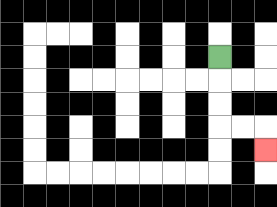{'start': '[9, 2]', 'end': '[11, 6]', 'path_directions': 'D,D,D,R,R,D', 'path_coordinates': '[[9, 2], [9, 3], [9, 4], [9, 5], [10, 5], [11, 5], [11, 6]]'}